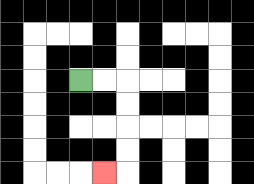{'start': '[3, 3]', 'end': '[4, 7]', 'path_directions': 'R,R,D,D,D,D,L', 'path_coordinates': '[[3, 3], [4, 3], [5, 3], [5, 4], [5, 5], [5, 6], [5, 7], [4, 7]]'}